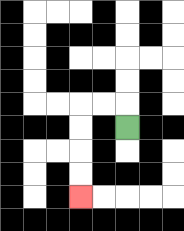{'start': '[5, 5]', 'end': '[3, 8]', 'path_directions': 'U,L,L,D,D,D,D', 'path_coordinates': '[[5, 5], [5, 4], [4, 4], [3, 4], [3, 5], [3, 6], [3, 7], [3, 8]]'}